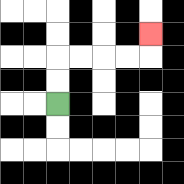{'start': '[2, 4]', 'end': '[6, 1]', 'path_directions': 'U,U,R,R,R,R,U', 'path_coordinates': '[[2, 4], [2, 3], [2, 2], [3, 2], [4, 2], [5, 2], [6, 2], [6, 1]]'}